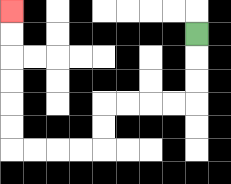{'start': '[8, 1]', 'end': '[0, 0]', 'path_directions': 'D,D,D,L,L,L,L,D,D,L,L,L,L,U,U,U,U,U,U', 'path_coordinates': '[[8, 1], [8, 2], [8, 3], [8, 4], [7, 4], [6, 4], [5, 4], [4, 4], [4, 5], [4, 6], [3, 6], [2, 6], [1, 6], [0, 6], [0, 5], [0, 4], [0, 3], [0, 2], [0, 1], [0, 0]]'}